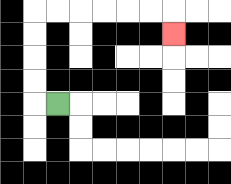{'start': '[2, 4]', 'end': '[7, 1]', 'path_directions': 'L,U,U,U,U,R,R,R,R,R,R,D', 'path_coordinates': '[[2, 4], [1, 4], [1, 3], [1, 2], [1, 1], [1, 0], [2, 0], [3, 0], [4, 0], [5, 0], [6, 0], [7, 0], [7, 1]]'}